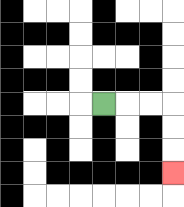{'start': '[4, 4]', 'end': '[7, 7]', 'path_directions': 'R,R,R,D,D,D', 'path_coordinates': '[[4, 4], [5, 4], [6, 4], [7, 4], [7, 5], [7, 6], [7, 7]]'}